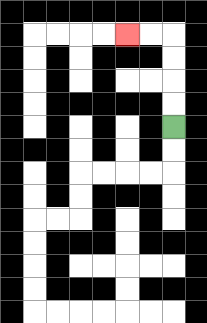{'start': '[7, 5]', 'end': '[5, 1]', 'path_directions': 'U,U,U,U,L,L', 'path_coordinates': '[[7, 5], [7, 4], [7, 3], [7, 2], [7, 1], [6, 1], [5, 1]]'}